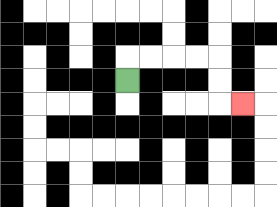{'start': '[5, 3]', 'end': '[10, 4]', 'path_directions': 'U,R,R,R,R,D,D,R', 'path_coordinates': '[[5, 3], [5, 2], [6, 2], [7, 2], [8, 2], [9, 2], [9, 3], [9, 4], [10, 4]]'}